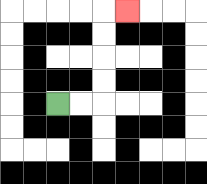{'start': '[2, 4]', 'end': '[5, 0]', 'path_directions': 'R,R,U,U,U,U,R', 'path_coordinates': '[[2, 4], [3, 4], [4, 4], [4, 3], [4, 2], [4, 1], [4, 0], [5, 0]]'}